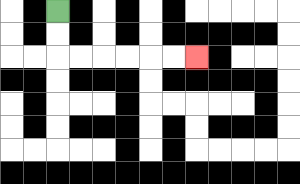{'start': '[2, 0]', 'end': '[8, 2]', 'path_directions': 'D,D,R,R,R,R,R,R', 'path_coordinates': '[[2, 0], [2, 1], [2, 2], [3, 2], [4, 2], [5, 2], [6, 2], [7, 2], [8, 2]]'}